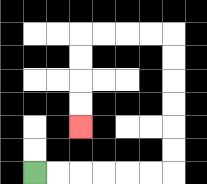{'start': '[1, 7]', 'end': '[3, 5]', 'path_directions': 'R,R,R,R,R,R,U,U,U,U,U,U,L,L,L,L,D,D,D,D', 'path_coordinates': '[[1, 7], [2, 7], [3, 7], [4, 7], [5, 7], [6, 7], [7, 7], [7, 6], [7, 5], [7, 4], [7, 3], [7, 2], [7, 1], [6, 1], [5, 1], [4, 1], [3, 1], [3, 2], [3, 3], [3, 4], [3, 5]]'}